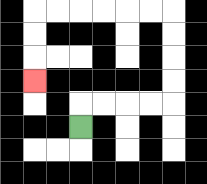{'start': '[3, 5]', 'end': '[1, 3]', 'path_directions': 'U,R,R,R,R,U,U,U,U,L,L,L,L,L,L,D,D,D', 'path_coordinates': '[[3, 5], [3, 4], [4, 4], [5, 4], [6, 4], [7, 4], [7, 3], [7, 2], [7, 1], [7, 0], [6, 0], [5, 0], [4, 0], [3, 0], [2, 0], [1, 0], [1, 1], [1, 2], [1, 3]]'}